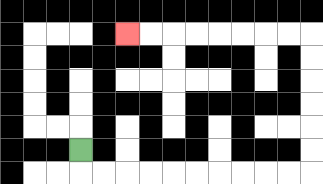{'start': '[3, 6]', 'end': '[5, 1]', 'path_directions': 'D,R,R,R,R,R,R,R,R,R,R,U,U,U,U,U,U,L,L,L,L,L,L,L,L', 'path_coordinates': '[[3, 6], [3, 7], [4, 7], [5, 7], [6, 7], [7, 7], [8, 7], [9, 7], [10, 7], [11, 7], [12, 7], [13, 7], [13, 6], [13, 5], [13, 4], [13, 3], [13, 2], [13, 1], [12, 1], [11, 1], [10, 1], [9, 1], [8, 1], [7, 1], [6, 1], [5, 1]]'}